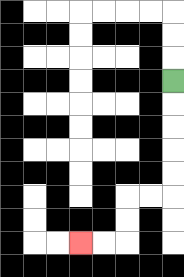{'start': '[7, 3]', 'end': '[3, 10]', 'path_directions': 'D,D,D,D,D,L,L,D,D,L,L', 'path_coordinates': '[[7, 3], [7, 4], [7, 5], [7, 6], [7, 7], [7, 8], [6, 8], [5, 8], [5, 9], [5, 10], [4, 10], [3, 10]]'}